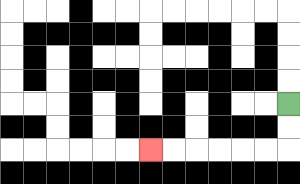{'start': '[12, 4]', 'end': '[6, 6]', 'path_directions': 'D,D,L,L,L,L,L,L', 'path_coordinates': '[[12, 4], [12, 5], [12, 6], [11, 6], [10, 6], [9, 6], [8, 6], [7, 6], [6, 6]]'}